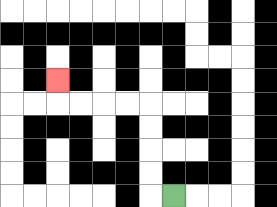{'start': '[7, 8]', 'end': '[2, 3]', 'path_directions': 'L,U,U,U,U,L,L,L,L,U', 'path_coordinates': '[[7, 8], [6, 8], [6, 7], [6, 6], [6, 5], [6, 4], [5, 4], [4, 4], [3, 4], [2, 4], [2, 3]]'}